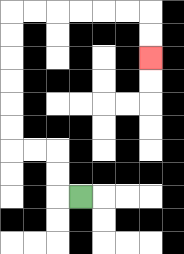{'start': '[3, 8]', 'end': '[6, 2]', 'path_directions': 'L,U,U,L,L,U,U,U,U,U,U,R,R,R,R,R,R,D,D', 'path_coordinates': '[[3, 8], [2, 8], [2, 7], [2, 6], [1, 6], [0, 6], [0, 5], [0, 4], [0, 3], [0, 2], [0, 1], [0, 0], [1, 0], [2, 0], [3, 0], [4, 0], [5, 0], [6, 0], [6, 1], [6, 2]]'}